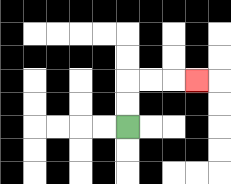{'start': '[5, 5]', 'end': '[8, 3]', 'path_directions': 'U,U,R,R,R', 'path_coordinates': '[[5, 5], [5, 4], [5, 3], [6, 3], [7, 3], [8, 3]]'}